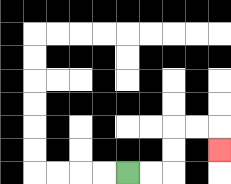{'start': '[5, 7]', 'end': '[9, 6]', 'path_directions': 'R,R,U,U,R,R,D', 'path_coordinates': '[[5, 7], [6, 7], [7, 7], [7, 6], [7, 5], [8, 5], [9, 5], [9, 6]]'}